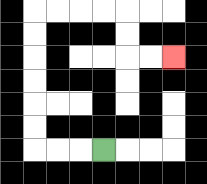{'start': '[4, 6]', 'end': '[7, 2]', 'path_directions': 'L,L,L,U,U,U,U,U,U,R,R,R,R,D,D,R,R', 'path_coordinates': '[[4, 6], [3, 6], [2, 6], [1, 6], [1, 5], [1, 4], [1, 3], [1, 2], [1, 1], [1, 0], [2, 0], [3, 0], [4, 0], [5, 0], [5, 1], [5, 2], [6, 2], [7, 2]]'}